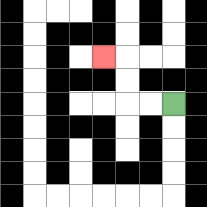{'start': '[7, 4]', 'end': '[4, 2]', 'path_directions': 'L,L,U,U,L', 'path_coordinates': '[[7, 4], [6, 4], [5, 4], [5, 3], [5, 2], [4, 2]]'}